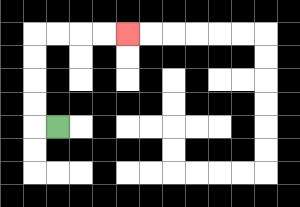{'start': '[2, 5]', 'end': '[5, 1]', 'path_directions': 'L,U,U,U,U,R,R,R,R', 'path_coordinates': '[[2, 5], [1, 5], [1, 4], [1, 3], [1, 2], [1, 1], [2, 1], [3, 1], [4, 1], [5, 1]]'}